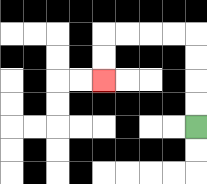{'start': '[8, 5]', 'end': '[4, 3]', 'path_directions': 'U,U,U,U,L,L,L,L,D,D', 'path_coordinates': '[[8, 5], [8, 4], [8, 3], [8, 2], [8, 1], [7, 1], [6, 1], [5, 1], [4, 1], [4, 2], [4, 3]]'}